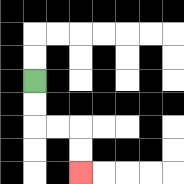{'start': '[1, 3]', 'end': '[3, 7]', 'path_directions': 'D,D,R,R,D,D', 'path_coordinates': '[[1, 3], [1, 4], [1, 5], [2, 5], [3, 5], [3, 6], [3, 7]]'}